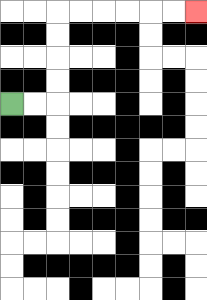{'start': '[0, 4]', 'end': '[8, 0]', 'path_directions': 'R,R,U,U,U,U,R,R,R,R,R,R', 'path_coordinates': '[[0, 4], [1, 4], [2, 4], [2, 3], [2, 2], [2, 1], [2, 0], [3, 0], [4, 0], [5, 0], [6, 0], [7, 0], [8, 0]]'}